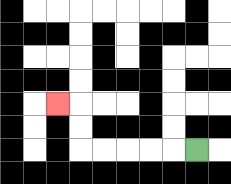{'start': '[8, 6]', 'end': '[2, 4]', 'path_directions': 'L,L,L,L,L,U,U,L', 'path_coordinates': '[[8, 6], [7, 6], [6, 6], [5, 6], [4, 6], [3, 6], [3, 5], [3, 4], [2, 4]]'}